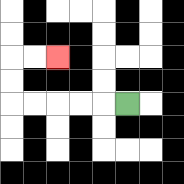{'start': '[5, 4]', 'end': '[2, 2]', 'path_directions': 'L,L,L,L,L,U,U,R,R', 'path_coordinates': '[[5, 4], [4, 4], [3, 4], [2, 4], [1, 4], [0, 4], [0, 3], [0, 2], [1, 2], [2, 2]]'}